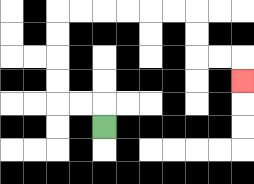{'start': '[4, 5]', 'end': '[10, 3]', 'path_directions': 'U,L,L,U,U,U,U,R,R,R,R,R,R,D,D,R,R,D', 'path_coordinates': '[[4, 5], [4, 4], [3, 4], [2, 4], [2, 3], [2, 2], [2, 1], [2, 0], [3, 0], [4, 0], [5, 0], [6, 0], [7, 0], [8, 0], [8, 1], [8, 2], [9, 2], [10, 2], [10, 3]]'}